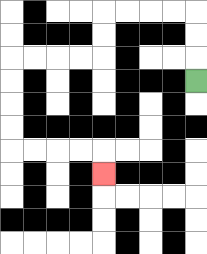{'start': '[8, 3]', 'end': '[4, 7]', 'path_directions': 'U,U,U,L,L,L,L,D,D,L,L,L,L,D,D,D,D,R,R,R,R,D', 'path_coordinates': '[[8, 3], [8, 2], [8, 1], [8, 0], [7, 0], [6, 0], [5, 0], [4, 0], [4, 1], [4, 2], [3, 2], [2, 2], [1, 2], [0, 2], [0, 3], [0, 4], [0, 5], [0, 6], [1, 6], [2, 6], [3, 6], [4, 6], [4, 7]]'}